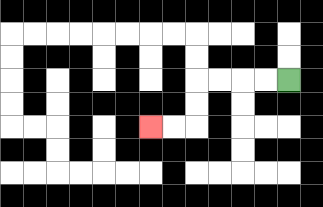{'start': '[12, 3]', 'end': '[6, 5]', 'path_directions': 'L,L,L,L,D,D,L,L', 'path_coordinates': '[[12, 3], [11, 3], [10, 3], [9, 3], [8, 3], [8, 4], [8, 5], [7, 5], [6, 5]]'}